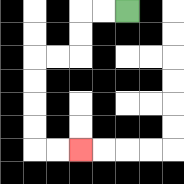{'start': '[5, 0]', 'end': '[3, 6]', 'path_directions': 'L,L,D,D,L,L,D,D,D,D,R,R', 'path_coordinates': '[[5, 0], [4, 0], [3, 0], [3, 1], [3, 2], [2, 2], [1, 2], [1, 3], [1, 4], [1, 5], [1, 6], [2, 6], [3, 6]]'}